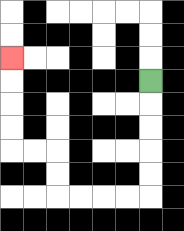{'start': '[6, 3]', 'end': '[0, 2]', 'path_directions': 'D,D,D,D,D,L,L,L,L,U,U,L,L,U,U,U,U', 'path_coordinates': '[[6, 3], [6, 4], [6, 5], [6, 6], [6, 7], [6, 8], [5, 8], [4, 8], [3, 8], [2, 8], [2, 7], [2, 6], [1, 6], [0, 6], [0, 5], [0, 4], [0, 3], [0, 2]]'}